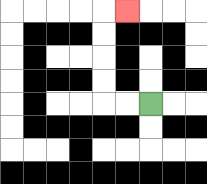{'start': '[6, 4]', 'end': '[5, 0]', 'path_directions': 'L,L,U,U,U,U,R', 'path_coordinates': '[[6, 4], [5, 4], [4, 4], [4, 3], [4, 2], [4, 1], [4, 0], [5, 0]]'}